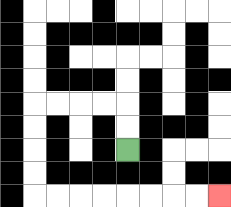{'start': '[5, 6]', 'end': '[9, 8]', 'path_directions': 'U,U,L,L,L,L,D,D,D,D,R,R,R,R,R,R,R,R', 'path_coordinates': '[[5, 6], [5, 5], [5, 4], [4, 4], [3, 4], [2, 4], [1, 4], [1, 5], [1, 6], [1, 7], [1, 8], [2, 8], [3, 8], [4, 8], [5, 8], [6, 8], [7, 8], [8, 8], [9, 8]]'}